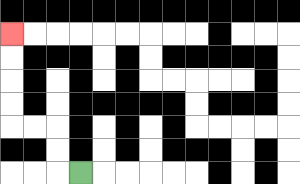{'start': '[3, 7]', 'end': '[0, 1]', 'path_directions': 'L,U,U,L,L,U,U,U,U', 'path_coordinates': '[[3, 7], [2, 7], [2, 6], [2, 5], [1, 5], [0, 5], [0, 4], [0, 3], [0, 2], [0, 1]]'}